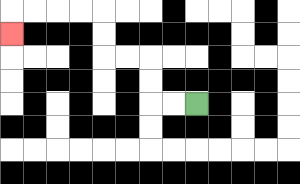{'start': '[8, 4]', 'end': '[0, 1]', 'path_directions': 'L,L,U,U,L,L,U,U,L,L,L,L,D', 'path_coordinates': '[[8, 4], [7, 4], [6, 4], [6, 3], [6, 2], [5, 2], [4, 2], [4, 1], [4, 0], [3, 0], [2, 0], [1, 0], [0, 0], [0, 1]]'}